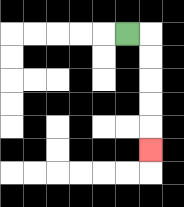{'start': '[5, 1]', 'end': '[6, 6]', 'path_directions': 'R,D,D,D,D,D', 'path_coordinates': '[[5, 1], [6, 1], [6, 2], [6, 3], [6, 4], [6, 5], [6, 6]]'}